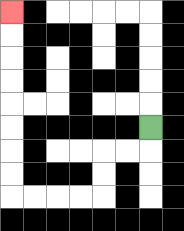{'start': '[6, 5]', 'end': '[0, 0]', 'path_directions': 'D,L,L,D,D,L,L,L,L,U,U,U,U,U,U,U,U', 'path_coordinates': '[[6, 5], [6, 6], [5, 6], [4, 6], [4, 7], [4, 8], [3, 8], [2, 8], [1, 8], [0, 8], [0, 7], [0, 6], [0, 5], [0, 4], [0, 3], [0, 2], [0, 1], [0, 0]]'}